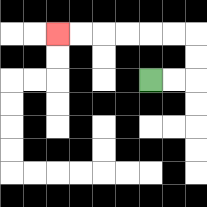{'start': '[6, 3]', 'end': '[2, 1]', 'path_directions': 'R,R,U,U,L,L,L,L,L,L', 'path_coordinates': '[[6, 3], [7, 3], [8, 3], [8, 2], [8, 1], [7, 1], [6, 1], [5, 1], [4, 1], [3, 1], [2, 1]]'}